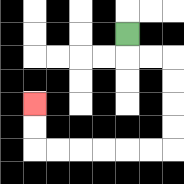{'start': '[5, 1]', 'end': '[1, 4]', 'path_directions': 'D,R,R,D,D,D,D,L,L,L,L,L,L,U,U', 'path_coordinates': '[[5, 1], [5, 2], [6, 2], [7, 2], [7, 3], [7, 4], [7, 5], [7, 6], [6, 6], [5, 6], [4, 6], [3, 6], [2, 6], [1, 6], [1, 5], [1, 4]]'}